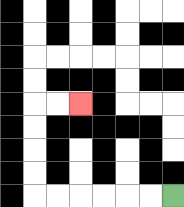{'start': '[7, 8]', 'end': '[3, 4]', 'path_directions': 'L,L,L,L,L,L,U,U,U,U,R,R', 'path_coordinates': '[[7, 8], [6, 8], [5, 8], [4, 8], [3, 8], [2, 8], [1, 8], [1, 7], [1, 6], [1, 5], [1, 4], [2, 4], [3, 4]]'}